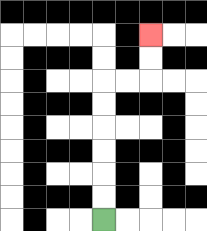{'start': '[4, 9]', 'end': '[6, 1]', 'path_directions': 'U,U,U,U,U,U,R,R,U,U', 'path_coordinates': '[[4, 9], [4, 8], [4, 7], [4, 6], [4, 5], [4, 4], [4, 3], [5, 3], [6, 3], [6, 2], [6, 1]]'}